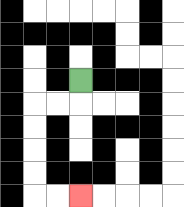{'start': '[3, 3]', 'end': '[3, 8]', 'path_directions': 'D,L,L,D,D,D,D,R,R', 'path_coordinates': '[[3, 3], [3, 4], [2, 4], [1, 4], [1, 5], [1, 6], [1, 7], [1, 8], [2, 8], [3, 8]]'}